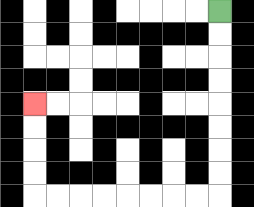{'start': '[9, 0]', 'end': '[1, 4]', 'path_directions': 'D,D,D,D,D,D,D,D,L,L,L,L,L,L,L,L,U,U,U,U', 'path_coordinates': '[[9, 0], [9, 1], [9, 2], [9, 3], [9, 4], [9, 5], [9, 6], [9, 7], [9, 8], [8, 8], [7, 8], [6, 8], [5, 8], [4, 8], [3, 8], [2, 8], [1, 8], [1, 7], [1, 6], [1, 5], [1, 4]]'}